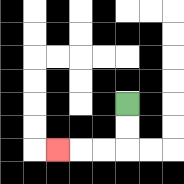{'start': '[5, 4]', 'end': '[2, 6]', 'path_directions': 'D,D,L,L,L', 'path_coordinates': '[[5, 4], [5, 5], [5, 6], [4, 6], [3, 6], [2, 6]]'}